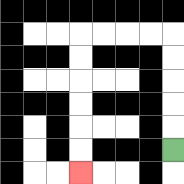{'start': '[7, 6]', 'end': '[3, 7]', 'path_directions': 'U,U,U,U,U,L,L,L,L,D,D,D,D,D,D', 'path_coordinates': '[[7, 6], [7, 5], [7, 4], [7, 3], [7, 2], [7, 1], [6, 1], [5, 1], [4, 1], [3, 1], [3, 2], [3, 3], [3, 4], [3, 5], [3, 6], [3, 7]]'}